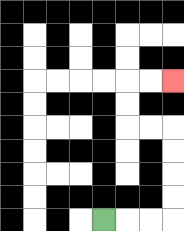{'start': '[4, 9]', 'end': '[7, 3]', 'path_directions': 'R,R,R,U,U,U,U,L,L,U,U,R,R', 'path_coordinates': '[[4, 9], [5, 9], [6, 9], [7, 9], [7, 8], [7, 7], [7, 6], [7, 5], [6, 5], [5, 5], [5, 4], [5, 3], [6, 3], [7, 3]]'}